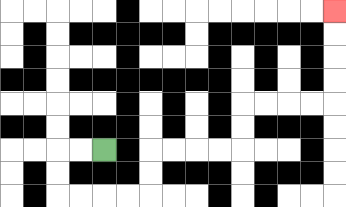{'start': '[4, 6]', 'end': '[14, 0]', 'path_directions': 'L,L,D,D,R,R,R,R,U,U,R,R,R,R,U,U,R,R,R,R,U,U,U,U', 'path_coordinates': '[[4, 6], [3, 6], [2, 6], [2, 7], [2, 8], [3, 8], [4, 8], [5, 8], [6, 8], [6, 7], [6, 6], [7, 6], [8, 6], [9, 6], [10, 6], [10, 5], [10, 4], [11, 4], [12, 4], [13, 4], [14, 4], [14, 3], [14, 2], [14, 1], [14, 0]]'}